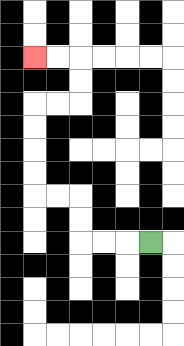{'start': '[6, 10]', 'end': '[1, 2]', 'path_directions': 'L,L,L,U,U,L,L,U,U,U,U,R,R,U,U,L,L', 'path_coordinates': '[[6, 10], [5, 10], [4, 10], [3, 10], [3, 9], [3, 8], [2, 8], [1, 8], [1, 7], [1, 6], [1, 5], [1, 4], [2, 4], [3, 4], [3, 3], [3, 2], [2, 2], [1, 2]]'}